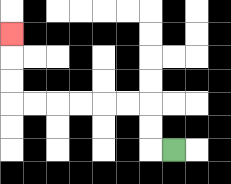{'start': '[7, 6]', 'end': '[0, 1]', 'path_directions': 'L,U,U,L,L,L,L,L,L,U,U,U', 'path_coordinates': '[[7, 6], [6, 6], [6, 5], [6, 4], [5, 4], [4, 4], [3, 4], [2, 4], [1, 4], [0, 4], [0, 3], [0, 2], [0, 1]]'}